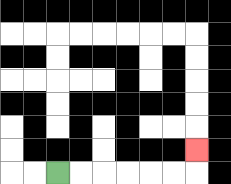{'start': '[2, 7]', 'end': '[8, 6]', 'path_directions': 'R,R,R,R,R,R,U', 'path_coordinates': '[[2, 7], [3, 7], [4, 7], [5, 7], [6, 7], [7, 7], [8, 7], [8, 6]]'}